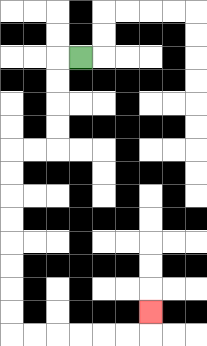{'start': '[3, 2]', 'end': '[6, 13]', 'path_directions': 'L,D,D,D,D,L,L,D,D,D,D,D,D,D,D,R,R,R,R,R,R,U', 'path_coordinates': '[[3, 2], [2, 2], [2, 3], [2, 4], [2, 5], [2, 6], [1, 6], [0, 6], [0, 7], [0, 8], [0, 9], [0, 10], [0, 11], [0, 12], [0, 13], [0, 14], [1, 14], [2, 14], [3, 14], [4, 14], [5, 14], [6, 14], [6, 13]]'}